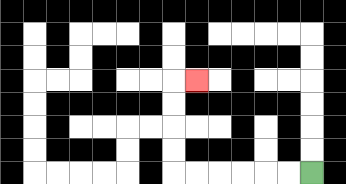{'start': '[13, 7]', 'end': '[8, 3]', 'path_directions': 'L,L,L,L,L,L,U,U,U,U,R', 'path_coordinates': '[[13, 7], [12, 7], [11, 7], [10, 7], [9, 7], [8, 7], [7, 7], [7, 6], [7, 5], [7, 4], [7, 3], [8, 3]]'}